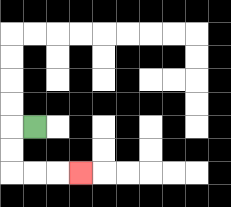{'start': '[1, 5]', 'end': '[3, 7]', 'path_directions': 'L,D,D,R,R,R', 'path_coordinates': '[[1, 5], [0, 5], [0, 6], [0, 7], [1, 7], [2, 7], [3, 7]]'}